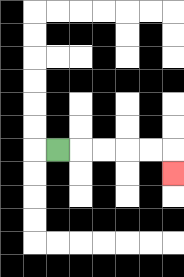{'start': '[2, 6]', 'end': '[7, 7]', 'path_directions': 'R,R,R,R,R,D', 'path_coordinates': '[[2, 6], [3, 6], [4, 6], [5, 6], [6, 6], [7, 6], [7, 7]]'}